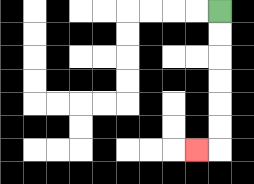{'start': '[9, 0]', 'end': '[8, 6]', 'path_directions': 'D,D,D,D,D,D,L', 'path_coordinates': '[[9, 0], [9, 1], [9, 2], [9, 3], [9, 4], [9, 5], [9, 6], [8, 6]]'}